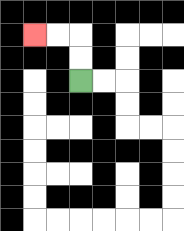{'start': '[3, 3]', 'end': '[1, 1]', 'path_directions': 'U,U,L,L', 'path_coordinates': '[[3, 3], [3, 2], [3, 1], [2, 1], [1, 1]]'}